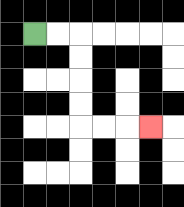{'start': '[1, 1]', 'end': '[6, 5]', 'path_directions': 'R,R,D,D,D,D,R,R,R', 'path_coordinates': '[[1, 1], [2, 1], [3, 1], [3, 2], [3, 3], [3, 4], [3, 5], [4, 5], [5, 5], [6, 5]]'}